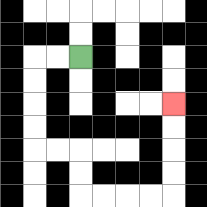{'start': '[3, 2]', 'end': '[7, 4]', 'path_directions': 'L,L,D,D,D,D,R,R,D,D,R,R,R,R,U,U,U,U', 'path_coordinates': '[[3, 2], [2, 2], [1, 2], [1, 3], [1, 4], [1, 5], [1, 6], [2, 6], [3, 6], [3, 7], [3, 8], [4, 8], [5, 8], [6, 8], [7, 8], [7, 7], [7, 6], [7, 5], [7, 4]]'}